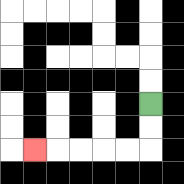{'start': '[6, 4]', 'end': '[1, 6]', 'path_directions': 'D,D,L,L,L,L,L', 'path_coordinates': '[[6, 4], [6, 5], [6, 6], [5, 6], [4, 6], [3, 6], [2, 6], [1, 6]]'}